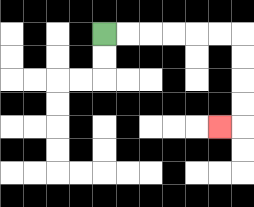{'start': '[4, 1]', 'end': '[9, 5]', 'path_directions': 'R,R,R,R,R,R,D,D,D,D,L', 'path_coordinates': '[[4, 1], [5, 1], [6, 1], [7, 1], [8, 1], [9, 1], [10, 1], [10, 2], [10, 3], [10, 4], [10, 5], [9, 5]]'}